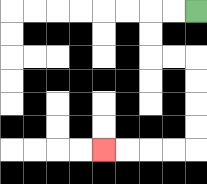{'start': '[8, 0]', 'end': '[4, 6]', 'path_directions': 'L,L,D,D,R,R,D,D,D,D,L,L,L,L', 'path_coordinates': '[[8, 0], [7, 0], [6, 0], [6, 1], [6, 2], [7, 2], [8, 2], [8, 3], [8, 4], [8, 5], [8, 6], [7, 6], [6, 6], [5, 6], [4, 6]]'}